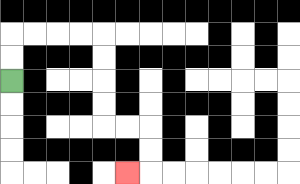{'start': '[0, 3]', 'end': '[5, 7]', 'path_directions': 'U,U,R,R,R,R,D,D,D,D,R,R,D,D,L', 'path_coordinates': '[[0, 3], [0, 2], [0, 1], [1, 1], [2, 1], [3, 1], [4, 1], [4, 2], [4, 3], [4, 4], [4, 5], [5, 5], [6, 5], [6, 6], [6, 7], [5, 7]]'}